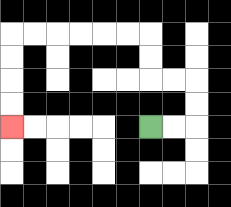{'start': '[6, 5]', 'end': '[0, 5]', 'path_directions': 'R,R,U,U,L,L,U,U,L,L,L,L,L,L,D,D,D,D', 'path_coordinates': '[[6, 5], [7, 5], [8, 5], [8, 4], [8, 3], [7, 3], [6, 3], [6, 2], [6, 1], [5, 1], [4, 1], [3, 1], [2, 1], [1, 1], [0, 1], [0, 2], [0, 3], [0, 4], [0, 5]]'}